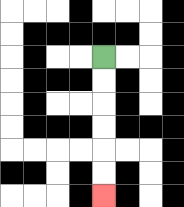{'start': '[4, 2]', 'end': '[4, 8]', 'path_directions': 'D,D,D,D,D,D', 'path_coordinates': '[[4, 2], [4, 3], [4, 4], [4, 5], [4, 6], [4, 7], [4, 8]]'}